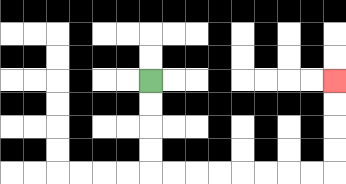{'start': '[6, 3]', 'end': '[14, 3]', 'path_directions': 'D,D,D,D,R,R,R,R,R,R,R,R,U,U,U,U', 'path_coordinates': '[[6, 3], [6, 4], [6, 5], [6, 6], [6, 7], [7, 7], [8, 7], [9, 7], [10, 7], [11, 7], [12, 7], [13, 7], [14, 7], [14, 6], [14, 5], [14, 4], [14, 3]]'}